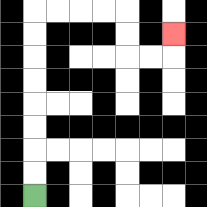{'start': '[1, 8]', 'end': '[7, 1]', 'path_directions': 'U,U,U,U,U,U,U,U,R,R,R,R,D,D,R,R,U', 'path_coordinates': '[[1, 8], [1, 7], [1, 6], [1, 5], [1, 4], [1, 3], [1, 2], [1, 1], [1, 0], [2, 0], [3, 0], [4, 0], [5, 0], [5, 1], [5, 2], [6, 2], [7, 2], [7, 1]]'}